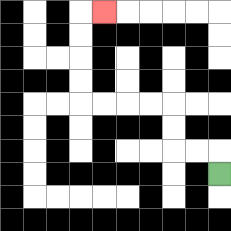{'start': '[9, 7]', 'end': '[4, 0]', 'path_directions': 'U,L,L,U,U,L,L,L,L,U,U,U,U,R', 'path_coordinates': '[[9, 7], [9, 6], [8, 6], [7, 6], [7, 5], [7, 4], [6, 4], [5, 4], [4, 4], [3, 4], [3, 3], [3, 2], [3, 1], [3, 0], [4, 0]]'}